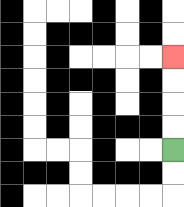{'start': '[7, 6]', 'end': '[7, 2]', 'path_directions': 'U,U,U,U', 'path_coordinates': '[[7, 6], [7, 5], [7, 4], [7, 3], [7, 2]]'}